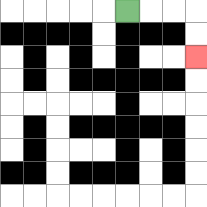{'start': '[5, 0]', 'end': '[8, 2]', 'path_directions': 'R,R,R,D,D', 'path_coordinates': '[[5, 0], [6, 0], [7, 0], [8, 0], [8, 1], [8, 2]]'}